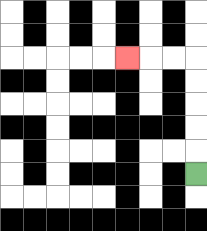{'start': '[8, 7]', 'end': '[5, 2]', 'path_directions': 'U,U,U,U,U,L,L,L', 'path_coordinates': '[[8, 7], [8, 6], [8, 5], [8, 4], [8, 3], [8, 2], [7, 2], [6, 2], [5, 2]]'}